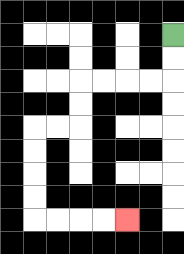{'start': '[7, 1]', 'end': '[5, 9]', 'path_directions': 'D,D,L,L,L,L,D,D,L,L,D,D,D,D,R,R,R,R', 'path_coordinates': '[[7, 1], [7, 2], [7, 3], [6, 3], [5, 3], [4, 3], [3, 3], [3, 4], [3, 5], [2, 5], [1, 5], [1, 6], [1, 7], [1, 8], [1, 9], [2, 9], [3, 9], [4, 9], [5, 9]]'}